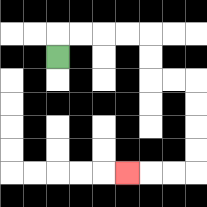{'start': '[2, 2]', 'end': '[5, 7]', 'path_directions': 'U,R,R,R,R,D,D,R,R,D,D,D,D,L,L,L', 'path_coordinates': '[[2, 2], [2, 1], [3, 1], [4, 1], [5, 1], [6, 1], [6, 2], [6, 3], [7, 3], [8, 3], [8, 4], [8, 5], [8, 6], [8, 7], [7, 7], [6, 7], [5, 7]]'}